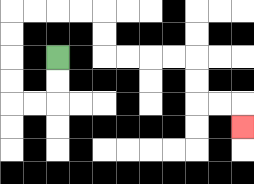{'start': '[2, 2]', 'end': '[10, 5]', 'path_directions': 'D,D,L,L,U,U,U,U,R,R,R,R,D,D,R,R,R,R,D,D,R,R,D', 'path_coordinates': '[[2, 2], [2, 3], [2, 4], [1, 4], [0, 4], [0, 3], [0, 2], [0, 1], [0, 0], [1, 0], [2, 0], [3, 0], [4, 0], [4, 1], [4, 2], [5, 2], [6, 2], [7, 2], [8, 2], [8, 3], [8, 4], [9, 4], [10, 4], [10, 5]]'}